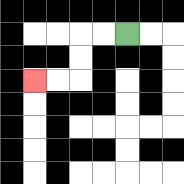{'start': '[5, 1]', 'end': '[1, 3]', 'path_directions': 'L,L,D,D,L,L', 'path_coordinates': '[[5, 1], [4, 1], [3, 1], [3, 2], [3, 3], [2, 3], [1, 3]]'}